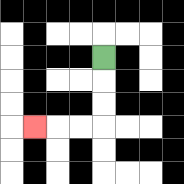{'start': '[4, 2]', 'end': '[1, 5]', 'path_directions': 'D,D,D,L,L,L', 'path_coordinates': '[[4, 2], [4, 3], [4, 4], [4, 5], [3, 5], [2, 5], [1, 5]]'}